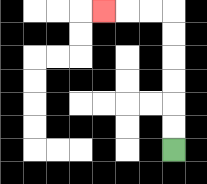{'start': '[7, 6]', 'end': '[4, 0]', 'path_directions': 'U,U,U,U,U,U,L,L,L', 'path_coordinates': '[[7, 6], [7, 5], [7, 4], [7, 3], [7, 2], [7, 1], [7, 0], [6, 0], [5, 0], [4, 0]]'}